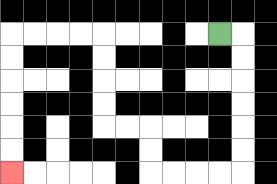{'start': '[9, 1]', 'end': '[0, 7]', 'path_directions': 'R,D,D,D,D,D,D,L,L,L,L,U,U,L,L,U,U,U,U,L,L,L,L,D,D,D,D,D,D', 'path_coordinates': '[[9, 1], [10, 1], [10, 2], [10, 3], [10, 4], [10, 5], [10, 6], [10, 7], [9, 7], [8, 7], [7, 7], [6, 7], [6, 6], [6, 5], [5, 5], [4, 5], [4, 4], [4, 3], [4, 2], [4, 1], [3, 1], [2, 1], [1, 1], [0, 1], [0, 2], [0, 3], [0, 4], [0, 5], [0, 6], [0, 7]]'}